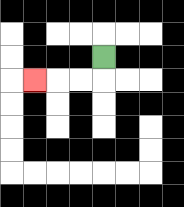{'start': '[4, 2]', 'end': '[1, 3]', 'path_directions': 'D,L,L,L', 'path_coordinates': '[[4, 2], [4, 3], [3, 3], [2, 3], [1, 3]]'}